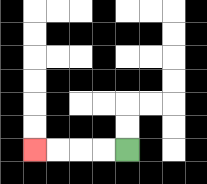{'start': '[5, 6]', 'end': '[1, 6]', 'path_directions': 'L,L,L,L', 'path_coordinates': '[[5, 6], [4, 6], [3, 6], [2, 6], [1, 6]]'}